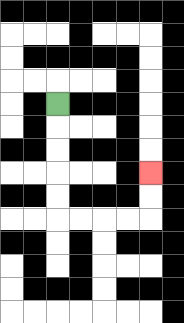{'start': '[2, 4]', 'end': '[6, 7]', 'path_directions': 'D,D,D,D,D,R,R,R,R,U,U', 'path_coordinates': '[[2, 4], [2, 5], [2, 6], [2, 7], [2, 8], [2, 9], [3, 9], [4, 9], [5, 9], [6, 9], [6, 8], [6, 7]]'}